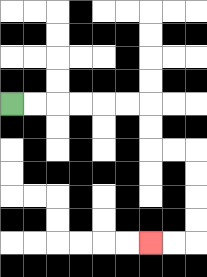{'start': '[0, 4]', 'end': '[6, 10]', 'path_directions': 'R,R,R,R,R,R,D,D,R,R,D,D,D,D,L,L', 'path_coordinates': '[[0, 4], [1, 4], [2, 4], [3, 4], [4, 4], [5, 4], [6, 4], [6, 5], [6, 6], [7, 6], [8, 6], [8, 7], [8, 8], [8, 9], [8, 10], [7, 10], [6, 10]]'}